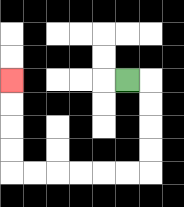{'start': '[5, 3]', 'end': '[0, 3]', 'path_directions': 'R,D,D,D,D,L,L,L,L,L,L,U,U,U,U', 'path_coordinates': '[[5, 3], [6, 3], [6, 4], [6, 5], [6, 6], [6, 7], [5, 7], [4, 7], [3, 7], [2, 7], [1, 7], [0, 7], [0, 6], [0, 5], [0, 4], [0, 3]]'}